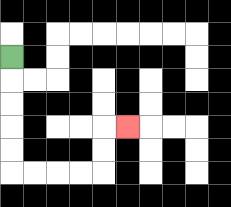{'start': '[0, 2]', 'end': '[5, 5]', 'path_directions': 'D,D,D,D,D,R,R,R,R,U,U,R', 'path_coordinates': '[[0, 2], [0, 3], [0, 4], [0, 5], [0, 6], [0, 7], [1, 7], [2, 7], [3, 7], [4, 7], [4, 6], [4, 5], [5, 5]]'}